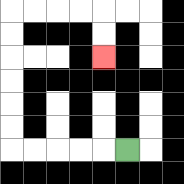{'start': '[5, 6]', 'end': '[4, 2]', 'path_directions': 'L,L,L,L,L,U,U,U,U,U,U,R,R,R,R,D,D', 'path_coordinates': '[[5, 6], [4, 6], [3, 6], [2, 6], [1, 6], [0, 6], [0, 5], [0, 4], [0, 3], [0, 2], [0, 1], [0, 0], [1, 0], [2, 0], [3, 0], [4, 0], [4, 1], [4, 2]]'}